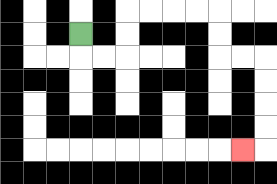{'start': '[3, 1]', 'end': '[10, 6]', 'path_directions': 'D,R,R,U,U,R,R,R,R,D,D,R,R,D,D,D,D,L', 'path_coordinates': '[[3, 1], [3, 2], [4, 2], [5, 2], [5, 1], [5, 0], [6, 0], [7, 0], [8, 0], [9, 0], [9, 1], [9, 2], [10, 2], [11, 2], [11, 3], [11, 4], [11, 5], [11, 6], [10, 6]]'}